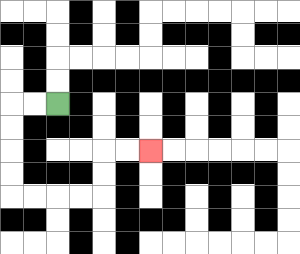{'start': '[2, 4]', 'end': '[6, 6]', 'path_directions': 'L,L,D,D,D,D,R,R,R,R,U,U,R,R', 'path_coordinates': '[[2, 4], [1, 4], [0, 4], [0, 5], [0, 6], [0, 7], [0, 8], [1, 8], [2, 8], [3, 8], [4, 8], [4, 7], [4, 6], [5, 6], [6, 6]]'}